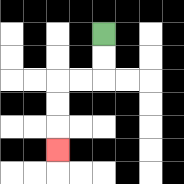{'start': '[4, 1]', 'end': '[2, 6]', 'path_directions': 'D,D,L,L,D,D,D', 'path_coordinates': '[[4, 1], [4, 2], [4, 3], [3, 3], [2, 3], [2, 4], [2, 5], [2, 6]]'}